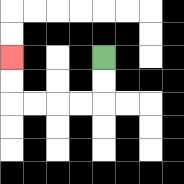{'start': '[4, 2]', 'end': '[0, 2]', 'path_directions': 'D,D,L,L,L,L,U,U', 'path_coordinates': '[[4, 2], [4, 3], [4, 4], [3, 4], [2, 4], [1, 4], [0, 4], [0, 3], [0, 2]]'}